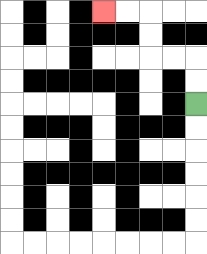{'start': '[8, 4]', 'end': '[4, 0]', 'path_directions': 'U,U,L,L,U,U,L,L', 'path_coordinates': '[[8, 4], [8, 3], [8, 2], [7, 2], [6, 2], [6, 1], [6, 0], [5, 0], [4, 0]]'}